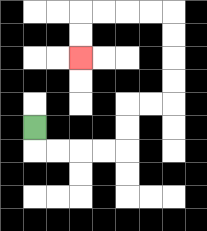{'start': '[1, 5]', 'end': '[3, 2]', 'path_directions': 'D,R,R,R,R,U,U,R,R,U,U,U,U,L,L,L,L,D,D', 'path_coordinates': '[[1, 5], [1, 6], [2, 6], [3, 6], [4, 6], [5, 6], [5, 5], [5, 4], [6, 4], [7, 4], [7, 3], [7, 2], [7, 1], [7, 0], [6, 0], [5, 0], [4, 0], [3, 0], [3, 1], [3, 2]]'}